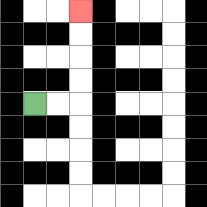{'start': '[1, 4]', 'end': '[3, 0]', 'path_directions': 'R,R,U,U,U,U', 'path_coordinates': '[[1, 4], [2, 4], [3, 4], [3, 3], [3, 2], [3, 1], [3, 0]]'}